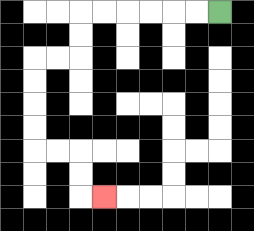{'start': '[9, 0]', 'end': '[4, 8]', 'path_directions': 'L,L,L,L,L,L,D,D,L,L,D,D,D,D,R,R,D,D,R', 'path_coordinates': '[[9, 0], [8, 0], [7, 0], [6, 0], [5, 0], [4, 0], [3, 0], [3, 1], [3, 2], [2, 2], [1, 2], [1, 3], [1, 4], [1, 5], [1, 6], [2, 6], [3, 6], [3, 7], [3, 8], [4, 8]]'}